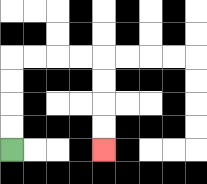{'start': '[0, 6]', 'end': '[4, 6]', 'path_directions': 'U,U,U,U,R,R,R,R,D,D,D,D', 'path_coordinates': '[[0, 6], [0, 5], [0, 4], [0, 3], [0, 2], [1, 2], [2, 2], [3, 2], [4, 2], [4, 3], [4, 4], [4, 5], [4, 6]]'}